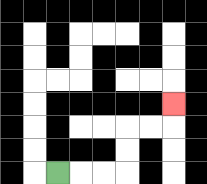{'start': '[2, 7]', 'end': '[7, 4]', 'path_directions': 'R,R,R,U,U,R,R,U', 'path_coordinates': '[[2, 7], [3, 7], [4, 7], [5, 7], [5, 6], [5, 5], [6, 5], [7, 5], [7, 4]]'}